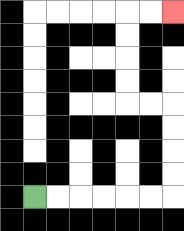{'start': '[1, 8]', 'end': '[7, 0]', 'path_directions': 'R,R,R,R,R,R,U,U,U,U,L,L,U,U,U,U,R,R', 'path_coordinates': '[[1, 8], [2, 8], [3, 8], [4, 8], [5, 8], [6, 8], [7, 8], [7, 7], [7, 6], [7, 5], [7, 4], [6, 4], [5, 4], [5, 3], [5, 2], [5, 1], [5, 0], [6, 0], [7, 0]]'}